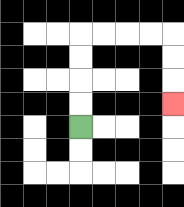{'start': '[3, 5]', 'end': '[7, 4]', 'path_directions': 'U,U,U,U,R,R,R,R,D,D,D', 'path_coordinates': '[[3, 5], [3, 4], [3, 3], [3, 2], [3, 1], [4, 1], [5, 1], [6, 1], [7, 1], [7, 2], [7, 3], [7, 4]]'}